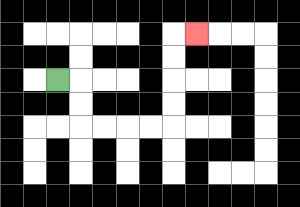{'start': '[2, 3]', 'end': '[8, 1]', 'path_directions': 'R,D,D,R,R,R,R,U,U,U,U,R', 'path_coordinates': '[[2, 3], [3, 3], [3, 4], [3, 5], [4, 5], [5, 5], [6, 5], [7, 5], [7, 4], [7, 3], [7, 2], [7, 1], [8, 1]]'}